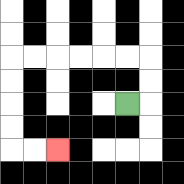{'start': '[5, 4]', 'end': '[2, 6]', 'path_directions': 'R,U,U,L,L,L,L,L,L,D,D,D,D,R,R', 'path_coordinates': '[[5, 4], [6, 4], [6, 3], [6, 2], [5, 2], [4, 2], [3, 2], [2, 2], [1, 2], [0, 2], [0, 3], [0, 4], [0, 5], [0, 6], [1, 6], [2, 6]]'}